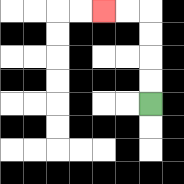{'start': '[6, 4]', 'end': '[4, 0]', 'path_directions': 'U,U,U,U,L,L', 'path_coordinates': '[[6, 4], [6, 3], [6, 2], [6, 1], [6, 0], [5, 0], [4, 0]]'}